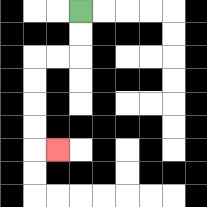{'start': '[3, 0]', 'end': '[2, 6]', 'path_directions': 'D,D,L,L,D,D,D,D,R', 'path_coordinates': '[[3, 0], [3, 1], [3, 2], [2, 2], [1, 2], [1, 3], [1, 4], [1, 5], [1, 6], [2, 6]]'}